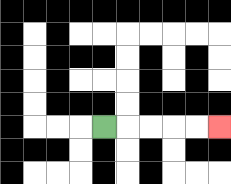{'start': '[4, 5]', 'end': '[9, 5]', 'path_directions': 'R,R,R,R,R', 'path_coordinates': '[[4, 5], [5, 5], [6, 5], [7, 5], [8, 5], [9, 5]]'}